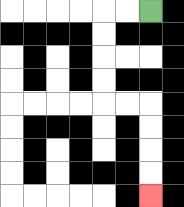{'start': '[6, 0]', 'end': '[6, 8]', 'path_directions': 'L,L,D,D,D,D,R,R,D,D,D,D', 'path_coordinates': '[[6, 0], [5, 0], [4, 0], [4, 1], [4, 2], [4, 3], [4, 4], [5, 4], [6, 4], [6, 5], [6, 6], [6, 7], [6, 8]]'}